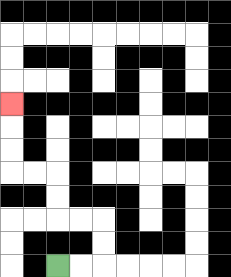{'start': '[2, 11]', 'end': '[0, 4]', 'path_directions': 'R,R,U,U,L,L,U,U,L,L,U,U,U', 'path_coordinates': '[[2, 11], [3, 11], [4, 11], [4, 10], [4, 9], [3, 9], [2, 9], [2, 8], [2, 7], [1, 7], [0, 7], [0, 6], [0, 5], [0, 4]]'}